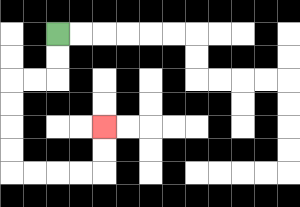{'start': '[2, 1]', 'end': '[4, 5]', 'path_directions': 'D,D,L,L,D,D,D,D,R,R,R,R,U,U', 'path_coordinates': '[[2, 1], [2, 2], [2, 3], [1, 3], [0, 3], [0, 4], [0, 5], [0, 6], [0, 7], [1, 7], [2, 7], [3, 7], [4, 7], [4, 6], [4, 5]]'}